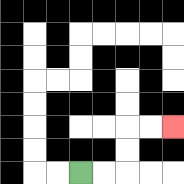{'start': '[3, 7]', 'end': '[7, 5]', 'path_directions': 'R,R,U,U,R,R', 'path_coordinates': '[[3, 7], [4, 7], [5, 7], [5, 6], [5, 5], [6, 5], [7, 5]]'}